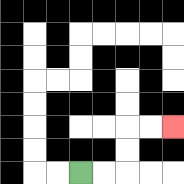{'start': '[3, 7]', 'end': '[7, 5]', 'path_directions': 'R,R,U,U,R,R', 'path_coordinates': '[[3, 7], [4, 7], [5, 7], [5, 6], [5, 5], [6, 5], [7, 5]]'}